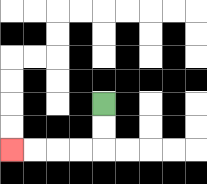{'start': '[4, 4]', 'end': '[0, 6]', 'path_directions': 'D,D,L,L,L,L', 'path_coordinates': '[[4, 4], [4, 5], [4, 6], [3, 6], [2, 6], [1, 6], [0, 6]]'}